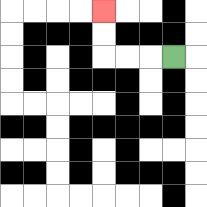{'start': '[7, 2]', 'end': '[4, 0]', 'path_directions': 'L,L,L,U,U', 'path_coordinates': '[[7, 2], [6, 2], [5, 2], [4, 2], [4, 1], [4, 0]]'}